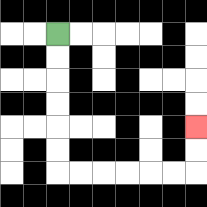{'start': '[2, 1]', 'end': '[8, 5]', 'path_directions': 'D,D,D,D,D,D,R,R,R,R,R,R,U,U', 'path_coordinates': '[[2, 1], [2, 2], [2, 3], [2, 4], [2, 5], [2, 6], [2, 7], [3, 7], [4, 7], [5, 7], [6, 7], [7, 7], [8, 7], [8, 6], [8, 5]]'}